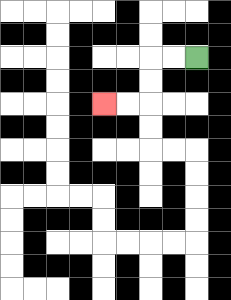{'start': '[8, 2]', 'end': '[4, 4]', 'path_directions': 'L,L,D,D,L,L', 'path_coordinates': '[[8, 2], [7, 2], [6, 2], [6, 3], [6, 4], [5, 4], [4, 4]]'}